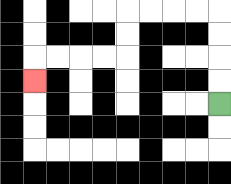{'start': '[9, 4]', 'end': '[1, 3]', 'path_directions': 'U,U,U,U,L,L,L,L,D,D,L,L,L,L,D', 'path_coordinates': '[[9, 4], [9, 3], [9, 2], [9, 1], [9, 0], [8, 0], [7, 0], [6, 0], [5, 0], [5, 1], [5, 2], [4, 2], [3, 2], [2, 2], [1, 2], [1, 3]]'}